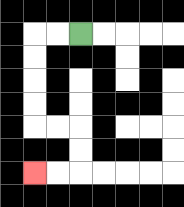{'start': '[3, 1]', 'end': '[1, 7]', 'path_directions': 'L,L,D,D,D,D,R,R,D,D,L,L', 'path_coordinates': '[[3, 1], [2, 1], [1, 1], [1, 2], [1, 3], [1, 4], [1, 5], [2, 5], [3, 5], [3, 6], [3, 7], [2, 7], [1, 7]]'}